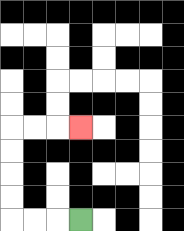{'start': '[3, 9]', 'end': '[3, 5]', 'path_directions': 'L,L,L,U,U,U,U,R,R,R', 'path_coordinates': '[[3, 9], [2, 9], [1, 9], [0, 9], [0, 8], [0, 7], [0, 6], [0, 5], [1, 5], [2, 5], [3, 5]]'}